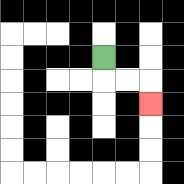{'start': '[4, 2]', 'end': '[6, 4]', 'path_directions': 'D,R,R,D', 'path_coordinates': '[[4, 2], [4, 3], [5, 3], [6, 3], [6, 4]]'}